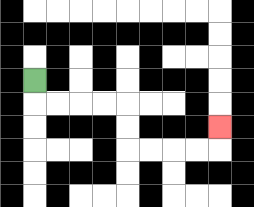{'start': '[1, 3]', 'end': '[9, 5]', 'path_directions': 'D,R,R,R,R,D,D,R,R,R,R,U', 'path_coordinates': '[[1, 3], [1, 4], [2, 4], [3, 4], [4, 4], [5, 4], [5, 5], [5, 6], [6, 6], [7, 6], [8, 6], [9, 6], [9, 5]]'}